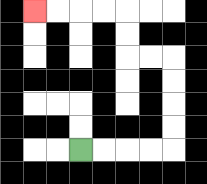{'start': '[3, 6]', 'end': '[1, 0]', 'path_directions': 'R,R,R,R,U,U,U,U,L,L,U,U,L,L,L,L', 'path_coordinates': '[[3, 6], [4, 6], [5, 6], [6, 6], [7, 6], [7, 5], [7, 4], [7, 3], [7, 2], [6, 2], [5, 2], [5, 1], [5, 0], [4, 0], [3, 0], [2, 0], [1, 0]]'}